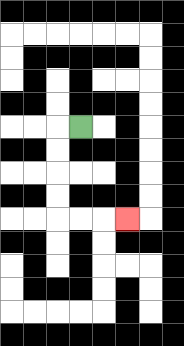{'start': '[3, 5]', 'end': '[5, 9]', 'path_directions': 'L,D,D,D,D,R,R,R', 'path_coordinates': '[[3, 5], [2, 5], [2, 6], [2, 7], [2, 8], [2, 9], [3, 9], [4, 9], [5, 9]]'}